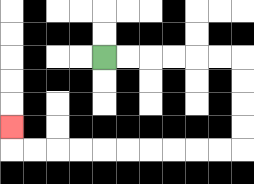{'start': '[4, 2]', 'end': '[0, 5]', 'path_directions': 'R,R,R,R,R,R,D,D,D,D,L,L,L,L,L,L,L,L,L,L,U', 'path_coordinates': '[[4, 2], [5, 2], [6, 2], [7, 2], [8, 2], [9, 2], [10, 2], [10, 3], [10, 4], [10, 5], [10, 6], [9, 6], [8, 6], [7, 6], [6, 6], [5, 6], [4, 6], [3, 6], [2, 6], [1, 6], [0, 6], [0, 5]]'}